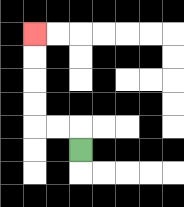{'start': '[3, 6]', 'end': '[1, 1]', 'path_directions': 'U,L,L,U,U,U,U', 'path_coordinates': '[[3, 6], [3, 5], [2, 5], [1, 5], [1, 4], [1, 3], [1, 2], [1, 1]]'}